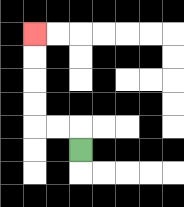{'start': '[3, 6]', 'end': '[1, 1]', 'path_directions': 'U,L,L,U,U,U,U', 'path_coordinates': '[[3, 6], [3, 5], [2, 5], [1, 5], [1, 4], [1, 3], [1, 2], [1, 1]]'}